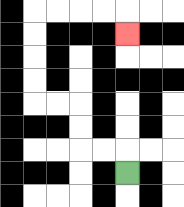{'start': '[5, 7]', 'end': '[5, 1]', 'path_directions': 'U,L,L,U,U,L,L,U,U,U,U,R,R,R,R,D', 'path_coordinates': '[[5, 7], [5, 6], [4, 6], [3, 6], [3, 5], [3, 4], [2, 4], [1, 4], [1, 3], [1, 2], [1, 1], [1, 0], [2, 0], [3, 0], [4, 0], [5, 0], [5, 1]]'}